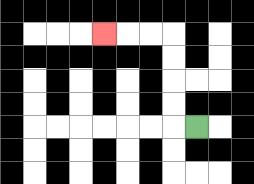{'start': '[8, 5]', 'end': '[4, 1]', 'path_directions': 'L,U,U,U,U,L,L,L', 'path_coordinates': '[[8, 5], [7, 5], [7, 4], [7, 3], [7, 2], [7, 1], [6, 1], [5, 1], [4, 1]]'}